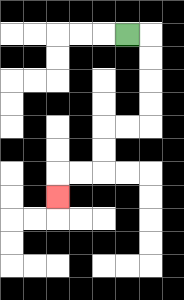{'start': '[5, 1]', 'end': '[2, 8]', 'path_directions': 'R,D,D,D,D,L,L,D,D,L,L,D', 'path_coordinates': '[[5, 1], [6, 1], [6, 2], [6, 3], [6, 4], [6, 5], [5, 5], [4, 5], [4, 6], [4, 7], [3, 7], [2, 7], [2, 8]]'}